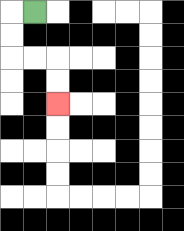{'start': '[1, 0]', 'end': '[2, 4]', 'path_directions': 'L,D,D,R,R,D,D', 'path_coordinates': '[[1, 0], [0, 0], [0, 1], [0, 2], [1, 2], [2, 2], [2, 3], [2, 4]]'}